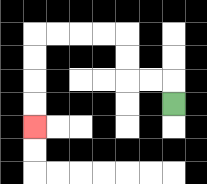{'start': '[7, 4]', 'end': '[1, 5]', 'path_directions': 'U,L,L,U,U,L,L,L,L,D,D,D,D', 'path_coordinates': '[[7, 4], [7, 3], [6, 3], [5, 3], [5, 2], [5, 1], [4, 1], [3, 1], [2, 1], [1, 1], [1, 2], [1, 3], [1, 4], [1, 5]]'}